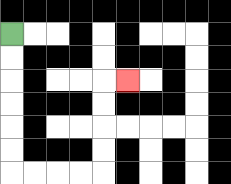{'start': '[0, 1]', 'end': '[5, 3]', 'path_directions': 'D,D,D,D,D,D,R,R,R,R,U,U,U,U,R', 'path_coordinates': '[[0, 1], [0, 2], [0, 3], [0, 4], [0, 5], [0, 6], [0, 7], [1, 7], [2, 7], [3, 7], [4, 7], [4, 6], [4, 5], [4, 4], [4, 3], [5, 3]]'}